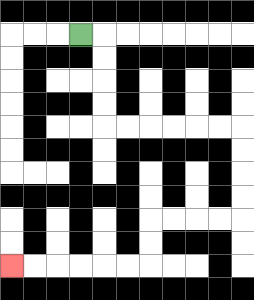{'start': '[3, 1]', 'end': '[0, 11]', 'path_directions': 'R,D,D,D,D,R,R,R,R,R,R,D,D,D,D,L,L,L,L,D,D,L,L,L,L,L,L', 'path_coordinates': '[[3, 1], [4, 1], [4, 2], [4, 3], [4, 4], [4, 5], [5, 5], [6, 5], [7, 5], [8, 5], [9, 5], [10, 5], [10, 6], [10, 7], [10, 8], [10, 9], [9, 9], [8, 9], [7, 9], [6, 9], [6, 10], [6, 11], [5, 11], [4, 11], [3, 11], [2, 11], [1, 11], [0, 11]]'}